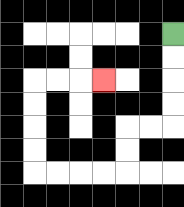{'start': '[7, 1]', 'end': '[4, 3]', 'path_directions': 'D,D,D,D,L,L,D,D,L,L,L,L,U,U,U,U,R,R,R', 'path_coordinates': '[[7, 1], [7, 2], [7, 3], [7, 4], [7, 5], [6, 5], [5, 5], [5, 6], [5, 7], [4, 7], [3, 7], [2, 7], [1, 7], [1, 6], [1, 5], [1, 4], [1, 3], [2, 3], [3, 3], [4, 3]]'}